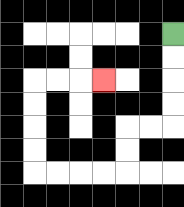{'start': '[7, 1]', 'end': '[4, 3]', 'path_directions': 'D,D,D,D,L,L,D,D,L,L,L,L,U,U,U,U,R,R,R', 'path_coordinates': '[[7, 1], [7, 2], [7, 3], [7, 4], [7, 5], [6, 5], [5, 5], [5, 6], [5, 7], [4, 7], [3, 7], [2, 7], [1, 7], [1, 6], [1, 5], [1, 4], [1, 3], [2, 3], [3, 3], [4, 3]]'}